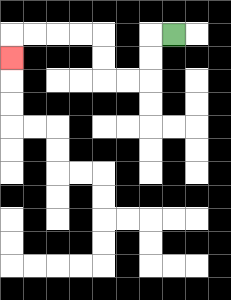{'start': '[7, 1]', 'end': '[0, 2]', 'path_directions': 'L,D,D,L,L,U,U,L,L,L,L,D', 'path_coordinates': '[[7, 1], [6, 1], [6, 2], [6, 3], [5, 3], [4, 3], [4, 2], [4, 1], [3, 1], [2, 1], [1, 1], [0, 1], [0, 2]]'}